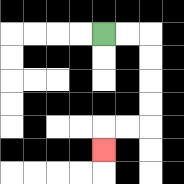{'start': '[4, 1]', 'end': '[4, 6]', 'path_directions': 'R,R,D,D,D,D,L,L,D', 'path_coordinates': '[[4, 1], [5, 1], [6, 1], [6, 2], [6, 3], [6, 4], [6, 5], [5, 5], [4, 5], [4, 6]]'}